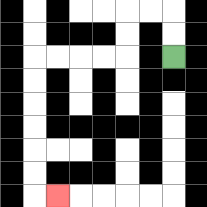{'start': '[7, 2]', 'end': '[2, 8]', 'path_directions': 'U,U,L,L,D,D,L,L,L,L,D,D,D,D,D,D,R', 'path_coordinates': '[[7, 2], [7, 1], [7, 0], [6, 0], [5, 0], [5, 1], [5, 2], [4, 2], [3, 2], [2, 2], [1, 2], [1, 3], [1, 4], [1, 5], [1, 6], [1, 7], [1, 8], [2, 8]]'}